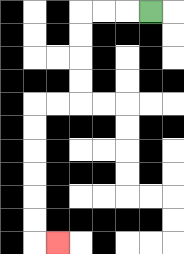{'start': '[6, 0]', 'end': '[2, 10]', 'path_directions': 'L,L,L,D,D,D,D,L,L,D,D,D,D,D,D,R', 'path_coordinates': '[[6, 0], [5, 0], [4, 0], [3, 0], [3, 1], [3, 2], [3, 3], [3, 4], [2, 4], [1, 4], [1, 5], [1, 6], [1, 7], [1, 8], [1, 9], [1, 10], [2, 10]]'}